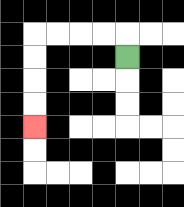{'start': '[5, 2]', 'end': '[1, 5]', 'path_directions': 'U,L,L,L,L,D,D,D,D', 'path_coordinates': '[[5, 2], [5, 1], [4, 1], [3, 1], [2, 1], [1, 1], [1, 2], [1, 3], [1, 4], [1, 5]]'}